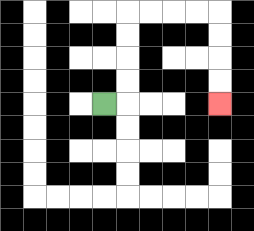{'start': '[4, 4]', 'end': '[9, 4]', 'path_directions': 'R,U,U,U,U,R,R,R,R,D,D,D,D', 'path_coordinates': '[[4, 4], [5, 4], [5, 3], [5, 2], [5, 1], [5, 0], [6, 0], [7, 0], [8, 0], [9, 0], [9, 1], [9, 2], [9, 3], [9, 4]]'}